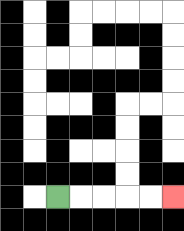{'start': '[2, 8]', 'end': '[7, 8]', 'path_directions': 'R,R,R,R,R', 'path_coordinates': '[[2, 8], [3, 8], [4, 8], [5, 8], [6, 8], [7, 8]]'}